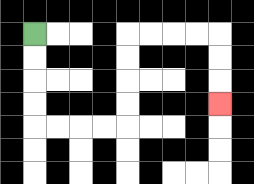{'start': '[1, 1]', 'end': '[9, 4]', 'path_directions': 'D,D,D,D,R,R,R,R,U,U,U,U,R,R,R,R,D,D,D', 'path_coordinates': '[[1, 1], [1, 2], [1, 3], [1, 4], [1, 5], [2, 5], [3, 5], [4, 5], [5, 5], [5, 4], [5, 3], [5, 2], [5, 1], [6, 1], [7, 1], [8, 1], [9, 1], [9, 2], [9, 3], [9, 4]]'}